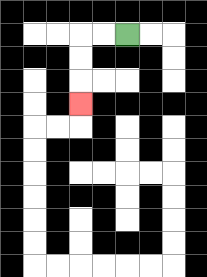{'start': '[5, 1]', 'end': '[3, 4]', 'path_directions': 'L,L,D,D,D', 'path_coordinates': '[[5, 1], [4, 1], [3, 1], [3, 2], [3, 3], [3, 4]]'}